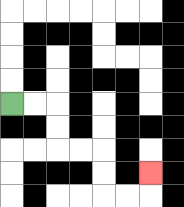{'start': '[0, 4]', 'end': '[6, 7]', 'path_directions': 'R,R,D,D,R,R,D,D,R,R,U', 'path_coordinates': '[[0, 4], [1, 4], [2, 4], [2, 5], [2, 6], [3, 6], [4, 6], [4, 7], [4, 8], [5, 8], [6, 8], [6, 7]]'}